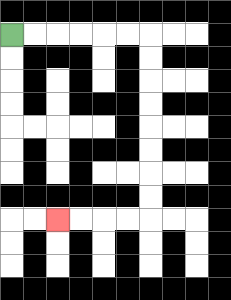{'start': '[0, 1]', 'end': '[2, 9]', 'path_directions': 'R,R,R,R,R,R,D,D,D,D,D,D,D,D,L,L,L,L', 'path_coordinates': '[[0, 1], [1, 1], [2, 1], [3, 1], [4, 1], [5, 1], [6, 1], [6, 2], [6, 3], [6, 4], [6, 5], [6, 6], [6, 7], [6, 8], [6, 9], [5, 9], [4, 9], [3, 9], [2, 9]]'}